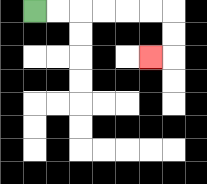{'start': '[1, 0]', 'end': '[6, 2]', 'path_directions': 'R,R,R,R,R,R,D,D,L', 'path_coordinates': '[[1, 0], [2, 0], [3, 0], [4, 0], [5, 0], [6, 0], [7, 0], [7, 1], [7, 2], [6, 2]]'}